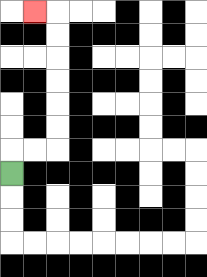{'start': '[0, 7]', 'end': '[1, 0]', 'path_directions': 'U,R,R,U,U,U,U,U,U,L', 'path_coordinates': '[[0, 7], [0, 6], [1, 6], [2, 6], [2, 5], [2, 4], [2, 3], [2, 2], [2, 1], [2, 0], [1, 0]]'}